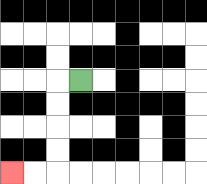{'start': '[3, 3]', 'end': '[0, 7]', 'path_directions': 'L,D,D,D,D,L,L', 'path_coordinates': '[[3, 3], [2, 3], [2, 4], [2, 5], [2, 6], [2, 7], [1, 7], [0, 7]]'}